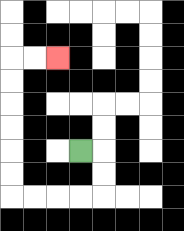{'start': '[3, 6]', 'end': '[2, 2]', 'path_directions': 'R,D,D,L,L,L,L,U,U,U,U,U,U,R,R', 'path_coordinates': '[[3, 6], [4, 6], [4, 7], [4, 8], [3, 8], [2, 8], [1, 8], [0, 8], [0, 7], [0, 6], [0, 5], [0, 4], [0, 3], [0, 2], [1, 2], [2, 2]]'}